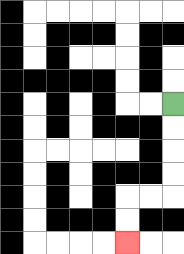{'start': '[7, 4]', 'end': '[5, 10]', 'path_directions': 'D,D,D,D,L,L,D,D', 'path_coordinates': '[[7, 4], [7, 5], [7, 6], [7, 7], [7, 8], [6, 8], [5, 8], [5, 9], [5, 10]]'}